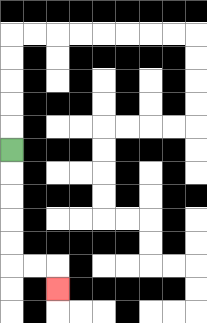{'start': '[0, 6]', 'end': '[2, 12]', 'path_directions': 'D,D,D,D,D,R,R,D', 'path_coordinates': '[[0, 6], [0, 7], [0, 8], [0, 9], [0, 10], [0, 11], [1, 11], [2, 11], [2, 12]]'}